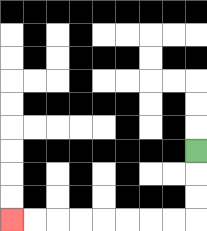{'start': '[8, 6]', 'end': '[0, 9]', 'path_directions': 'D,D,D,L,L,L,L,L,L,L,L', 'path_coordinates': '[[8, 6], [8, 7], [8, 8], [8, 9], [7, 9], [6, 9], [5, 9], [4, 9], [3, 9], [2, 9], [1, 9], [0, 9]]'}